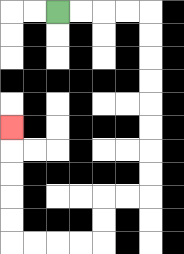{'start': '[2, 0]', 'end': '[0, 5]', 'path_directions': 'R,R,R,R,D,D,D,D,D,D,D,D,L,L,D,D,L,L,L,L,U,U,U,U,U', 'path_coordinates': '[[2, 0], [3, 0], [4, 0], [5, 0], [6, 0], [6, 1], [6, 2], [6, 3], [6, 4], [6, 5], [6, 6], [6, 7], [6, 8], [5, 8], [4, 8], [4, 9], [4, 10], [3, 10], [2, 10], [1, 10], [0, 10], [0, 9], [0, 8], [0, 7], [0, 6], [0, 5]]'}